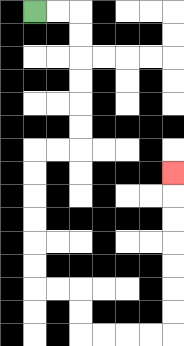{'start': '[1, 0]', 'end': '[7, 7]', 'path_directions': 'R,R,D,D,D,D,D,D,L,L,D,D,D,D,D,D,R,R,D,D,R,R,R,R,U,U,U,U,U,U,U', 'path_coordinates': '[[1, 0], [2, 0], [3, 0], [3, 1], [3, 2], [3, 3], [3, 4], [3, 5], [3, 6], [2, 6], [1, 6], [1, 7], [1, 8], [1, 9], [1, 10], [1, 11], [1, 12], [2, 12], [3, 12], [3, 13], [3, 14], [4, 14], [5, 14], [6, 14], [7, 14], [7, 13], [7, 12], [7, 11], [7, 10], [7, 9], [7, 8], [7, 7]]'}